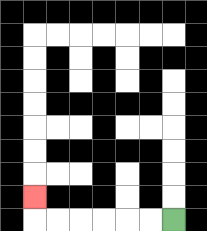{'start': '[7, 9]', 'end': '[1, 8]', 'path_directions': 'L,L,L,L,L,L,U', 'path_coordinates': '[[7, 9], [6, 9], [5, 9], [4, 9], [3, 9], [2, 9], [1, 9], [1, 8]]'}